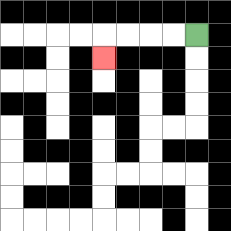{'start': '[8, 1]', 'end': '[4, 2]', 'path_directions': 'L,L,L,L,D', 'path_coordinates': '[[8, 1], [7, 1], [6, 1], [5, 1], [4, 1], [4, 2]]'}